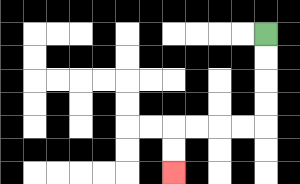{'start': '[11, 1]', 'end': '[7, 7]', 'path_directions': 'D,D,D,D,L,L,L,L,D,D', 'path_coordinates': '[[11, 1], [11, 2], [11, 3], [11, 4], [11, 5], [10, 5], [9, 5], [8, 5], [7, 5], [7, 6], [7, 7]]'}